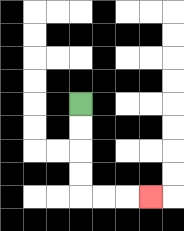{'start': '[3, 4]', 'end': '[6, 8]', 'path_directions': 'D,D,D,D,R,R,R', 'path_coordinates': '[[3, 4], [3, 5], [3, 6], [3, 7], [3, 8], [4, 8], [5, 8], [6, 8]]'}